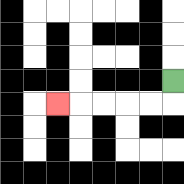{'start': '[7, 3]', 'end': '[2, 4]', 'path_directions': 'D,L,L,L,L,L', 'path_coordinates': '[[7, 3], [7, 4], [6, 4], [5, 4], [4, 4], [3, 4], [2, 4]]'}